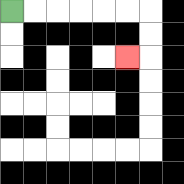{'start': '[0, 0]', 'end': '[5, 2]', 'path_directions': 'R,R,R,R,R,R,D,D,L', 'path_coordinates': '[[0, 0], [1, 0], [2, 0], [3, 0], [4, 0], [5, 0], [6, 0], [6, 1], [6, 2], [5, 2]]'}